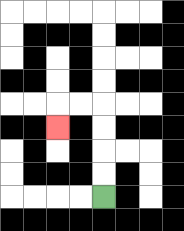{'start': '[4, 8]', 'end': '[2, 5]', 'path_directions': 'U,U,U,U,L,L,D', 'path_coordinates': '[[4, 8], [4, 7], [4, 6], [4, 5], [4, 4], [3, 4], [2, 4], [2, 5]]'}